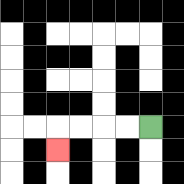{'start': '[6, 5]', 'end': '[2, 6]', 'path_directions': 'L,L,L,L,D', 'path_coordinates': '[[6, 5], [5, 5], [4, 5], [3, 5], [2, 5], [2, 6]]'}